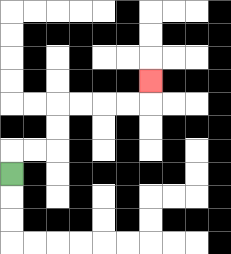{'start': '[0, 7]', 'end': '[6, 3]', 'path_directions': 'U,R,R,U,U,R,R,R,R,U', 'path_coordinates': '[[0, 7], [0, 6], [1, 6], [2, 6], [2, 5], [2, 4], [3, 4], [4, 4], [5, 4], [6, 4], [6, 3]]'}